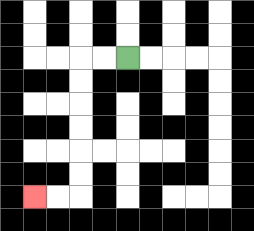{'start': '[5, 2]', 'end': '[1, 8]', 'path_directions': 'L,L,D,D,D,D,D,D,L,L', 'path_coordinates': '[[5, 2], [4, 2], [3, 2], [3, 3], [3, 4], [3, 5], [3, 6], [3, 7], [3, 8], [2, 8], [1, 8]]'}